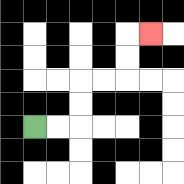{'start': '[1, 5]', 'end': '[6, 1]', 'path_directions': 'R,R,U,U,R,R,U,U,R', 'path_coordinates': '[[1, 5], [2, 5], [3, 5], [3, 4], [3, 3], [4, 3], [5, 3], [5, 2], [5, 1], [6, 1]]'}